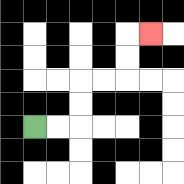{'start': '[1, 5]', 'end': '[6, 1]', 'path_directions': 'R,R,U,U,R,R,U,U,R', 'path_coordinates': '[[1, 5], [2, 5], [3, 5], [3, 4], [3, 3], [4, 3], [5, 3], [5, 2], [5, 1], [6, 1]]'}